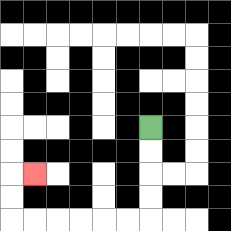{'start': '[6, 5]', 'end': '[1, 7]', 'path_directions': 'D,D,D,D,L,L,L,L,L,L,U,U,R', 'path_coordinates': '[[6, 5], [6, 6], [6, 7], [6, 8], [6, 9], [5, 9], [4, 9], [3, 9], [2, 9], [1, 9], [0, 9], [0, 8], [0, 7], [1, 7]]'}